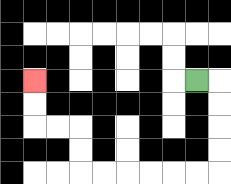{'start': '[8, 3]', 'end': '[1, 3]', 'path_directions': 'R,D,D,D,D,L,L,L,L,L,L,U,U,L,L,U,U', 'path_coordinates': '[[8, 3], [9, 3], [9, 4], [9, 5], [9, 6], [9, 7], [8, 7], [7, 7], [6, 7], [5, 7], [4, 7], [3, 7], [3, 6], [3, 5], [2, 5], [1, 5], [1, 4], [1, 3]]'}